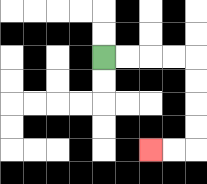{'start': '[4, 2]', 'end': '[6, 6]', 'path_directions': 'R,R,R,R,D,D,D,D,L,L', 'path_coordinates': '[[4, 2], [5, 2], [6, 2], [7, 2], [8, 2], [8, 3], [8, 4], [8, 5], [8, 6], [7, 6], [6, 6]]'}